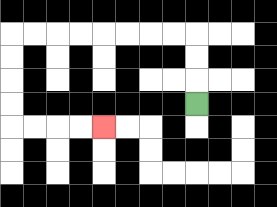{'start': '[8, 4]', 'end': '[4, 5]', 'path_directions': 'U,U,U,L,L,L,L,L,L,L,L,D,D,D,D,R,R,R,R', 'path_coordinates': '[[8, 4], [8, 3], [8, 2], [8, 1], [7, 1], [6, 1], [5, 1], [4, 1], [3, 1], [2, 1], [1, 1], [0, 1], [0, 2], [0, 3], [0, 4], [0, 5], [1, 5], [2, 5], [3, 5], [4, 5]]'}